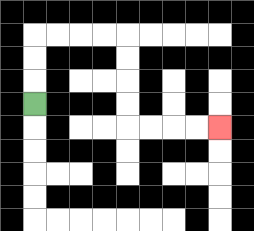{'start': '[1, 4]', 'end': '[9, 5]', 'path_directions': 'U,U,U,R,R,R,R,D,D,D,D,R,R,R,R', 'path_coordinates': '[[1, 4], [1, 3], [1, 2], [1, 1], [2, 1], [3, 1], [4, 1], [5, 1], [5, 2], [5, 3], [5, 4], [5, 5], [6, 5], [7, 5], [8, 5], [9, 5]]'}